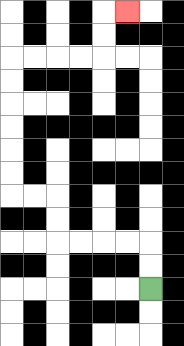{'start': '[6, 12]', 'end': '[5, 0]', 'path_directions': 'U,U,L,L,L,L,U,U,L,L,U,U,U,U,U,U,R,R,R,R,U,U,R', 'path_coordinates': '[[6, 12], [6, 11], [6, 10], [5, 10], [4, 10], [3, 10], [2, 10], [2, 9], [2, 8], [1, 8], [0, 8], [0, 7], [0, 6], [0, 5], [0, 4], [0, 3], [0, 2], [1, 2], [2, 2], [3, 2], [4, 2], [4, 1], [4, 0], [5, 0]]'}